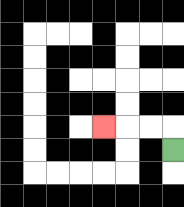{'start': '[7, 6]', 'end': '[4, 5]', 'path_directions': 'U,L,L,L', 'path_coordinates': '[[7, 6], [7, 5], [6, 5], [5, 5], [4, 5]]'}